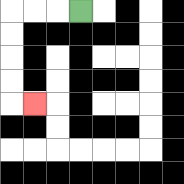{'start': '[3, 0]', 'end': '[1, 4]', 'path_directions': 'L,L,L,D,D,D,D,R', 'path_coordinates': '[[3, 0], [2, 0], [1, 0], [0, 0], [0, 1], [0, 2], [0, 3], [0, 4], [1, 4]]'}